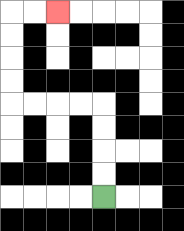{'start': '[4, 8]', 'end': '[2, 0]', 'path_directions': 'U,U,U,U,L,L,L,L,U,U,U,U,R,R', 'path_coordinates': '[[4, 8], [4, 7], [4, 6], [4, 5], [4, 4], [3, 4], [2, 4], [1, 4], [0, 4], [0, 3], [0, 2], [0, 1], [0, 0], [1, 0], [2, 0]]'}